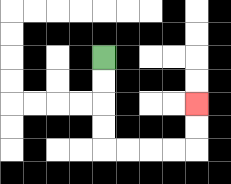{'start': '[4, 2]', 'end': '[8, 4]', 'path_directions': 'D,D,D,D,R,R,R,R,U,U', 'path_coordinates': '[[4, 2], [4, 3], [4, 4], [4, 5], [4, 6], [5, 6], [6, 6], [7, 6], [8, 6], [8, 5], [8, 4]]'}